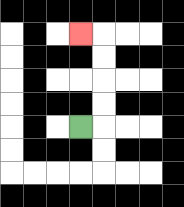{'start': '[3, 5]', 'end': '[3, 1]', 'path_directions': 'R,U,U,U,U,L', 'path_coordinates': '[[3, 5], [4, 5], [4, 4], [4, 3], [4, 2], [4, 1], [3, 1]]'}